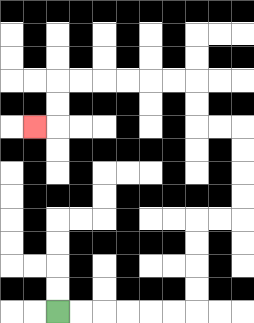{'start': '[2, 13]', 'end': '[1, 5]', 'path_directions': 'R,R,R,R,R,R,U,U,U,U,R,R,U,U,U,U,L,L,U,U,L,L,L,L,L,L,D,D,L', 'path_coordinates': '[[2, 13], [3, 13], [4, 13], [5, 13], [6, 13], [7, 13], [8, 13], [8, 12], [8, 11], [8, 10], [8, 9], [9, 9], [10, 9], [10, 8], [10, 7], [10, 6], [10, 5], [9, 5], [8, 5], [8, 4], [8, 3], [7, 3], [6, 3], [5, 3], [4, 3], [3, 3], [2, 3], [2, 4], [2, 5], [1, 5]]'}